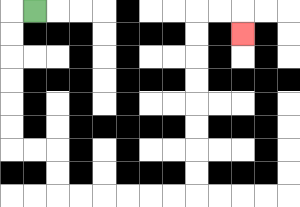{'start': '[1, 0]', 'end': '[10, 1]', 'path_directions': 'L,D,D,D,D,D,D,R,R,D,D,R,R,R,R,R,R,U,U,U,U,U,U,U,U,R,R,D', 'path_coordinates': '[[1, 0], [0, 0], [0, 1], [0, 2], [0, 3], [0, 4], [0, 5], [0, 6], [1, 6], [2, 6], [2, 7], [2, 8], [3, 8], [4, 8], [5, 8], [6, 8], [7, 8], [8, 8], [8, 7], [8, 6], [8, 5], [8, 4], [8, 3], [8, 2], [8, 1], [8, 0], [9, 0], [10, 0], [10, 1]]'}